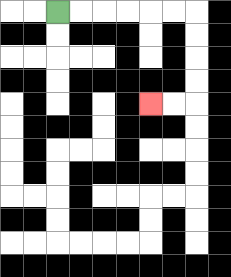{'start': '[2, 0]', 'end': '[6, 4]', 'path_directions': 'R,R,R,R,R,R,D,D,D,D,L,L', 'path_coordinates': '[[2, 0], [3, 0], [4, 0], [5, 0], [6, 0], [7, 0], [8, 0], [8, 1], [8, 2], [8, 3], [8, 4], [7, 4], [6, 4]]'}